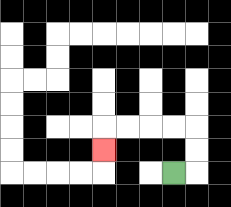{'start': '[7, 7]', 'end': '[4, 6]', 'path_directions': 'R,U,U,L,L,L,L,D', 'path_coordinates': '[[7, 7], [8, 7], [8, 6], [8, 5], [7, 5], [6, 5], [5, 5], [4, 5], [4, 6]]'}